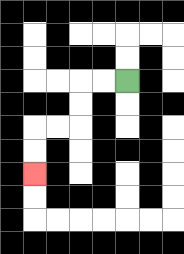{'start': '[5, 3]', 'end': '[1, 7]', 'path_directions': 'L,L,D,D,L,L,D,D', 'path_coordinates': '[[5, 3], [4, 3], [3, 3], [3, 4], [3, 5], [2, 5], [1, 5], [1, 6], [1, 7]]'}